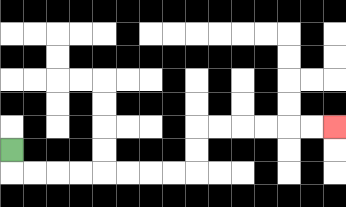{'start': '[0, 6]', 'end': '[14, 5]', 'path_directions': 'D,R,R,R,R,R,R,R,R,U,U,R,R,R,R,R,R', 'path_coordinates': '[[0, 6], [0, 7], [1, 7], [2, 7], [3, 7], [4, 7], [5, 7], [6, 7], [7, 7], [8, 7], [8, 6], [8, 5], [9, 5], [10, 5], [11, 5], [12, 5], [13, 5], [14, 5]]'}